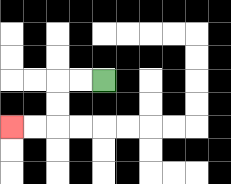{'start': '[4, 3]', 'end': '[0, 5]', 'path_directions': 'L,L,D,D,L,L', 'path_coordinates': '[[4, 3], [3, 3], [2, 3], [2, 4], [2, 5], [1, 5], [0, 5]]'}